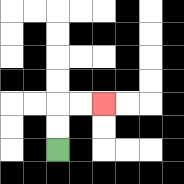{'start': '[2, 6]', 'end': '[4, 4]', 'path_directions': 'U,U,R,R', 'path_coordinates': '[[2, 6], [2, 5], [2, 4], [3, 4], [4, 4]]'}